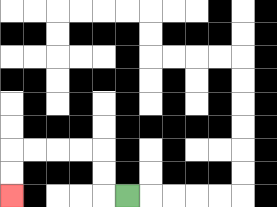{'start': '[5, 8]', 'end': '[0, 8]', 'path_directions': 'L,U,U,L,L,L,L,D,D', 'path_coordinates': '[[5, 8], [4, 8], [4, 7], [4, 6], [3, 6], [2, 6], [1, 6], [0, 6], [0, 7], [0, 8]]'}